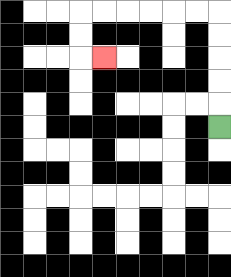{'start': '[9, 5]', 'end': '[4, 2]', 'path_directions': 'U,U,U,U,U,L,L,L,L,L,L,D,D,R', 'path_coordinates': '[[9, 5], [9, 4], [9, 3], [9, 2], [9, 1], [9, 0], [8, 0], [7, 0], [6, 0], [5, 0], [4, 0], [3, 0], [3, 1], [3, 2], [4, 2]]'}